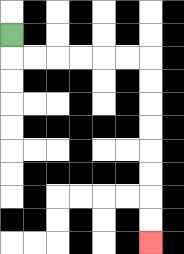{'start': '[0, 1]', 'end': '[6, 10]', 'path_directions': 'D,R,R,R,R,R,R,D,D,D,D,D,D,D,D', 'path_coordinates': '[[0, 1], [0, 2], [1, 2], [2, 2], [3, 2], [4, 2], [5, 2], [6, 2], [6, 3], [6, 4], [6, 5], [6, 6], [6, 7], [6, 8], [6, 9], [6, 10]]'}